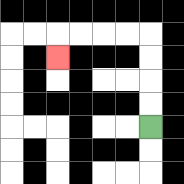{'start': '[6, 5]', 'end': '[2, 2]', 'path_directions': 'U,U,U,U,L,L,L,L,D', 'path_coordinates': '[[6, 5], [6, 4], [6, 3], [6, 2], [6, 1], [5, 1], [4, 1], [3, 1], [2, 1], [2, 2]]'}